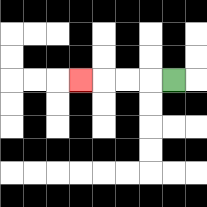{'start': '[7, 3]', 'end': '[3, 3]', 'path_directions': 'L,L,L,L', 'path_coordinates': '[[7, 3], [6, 3], [5, 3], [4, 3], [3, 3]]'}